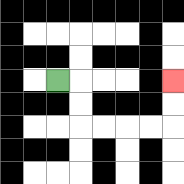{'start': '[2, 3]', 'end': '[7, 3]', 'path_directions': 'R,D,D,R,R,R,R,U,U', 'path_coordinates': '[[2, 3], [3, 3], [3, 4], [3, 5], [4, 5], [5, 5], [6, 5], [7, 5], [7, 4], [7, 3]]'}